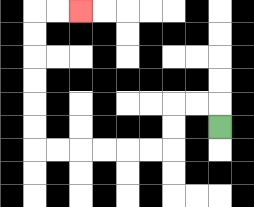{'start': '[9, 5]', 'end': '[3, 0]', 'path_directions': 'U,L,L,D,D,L,L,L,L,L,L,U,U,U,U,U,U,R,R', 'path_coordinates': '[[9, 5], [9, 4], [8, 4], [7, 4], [7, 5], [7, 6], [6, 6], [5, 6], [4, 6], [3, 6], [2, 6], [1, 6], [1, 5], [1, 4], [1, 3], [1, 2], [1, 1], [1, 0], [2, 0], [3, 0]]'}